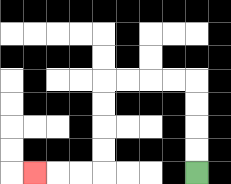{'start': '[8, 7]', 'end': '[1, 7]', 'path_directions': 'U,U,U,U,L,L,L,L,D,D,D,D,L,L,L', 'path_coordinates': '[[8, 7], [8, 6], [8, 5], [8, 4], [8, 3], [7, 3], [6, 3], [5, 3], [4, 3], [4, 4], [4, 5], [4, 6], [4, 7], [3, 7], [2, 7], [1, 7]]'}